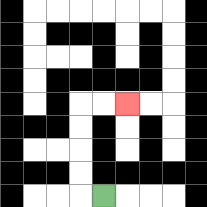{'start': '[4, 8]', 'end': '[5, 4]', 'path_directions': 'L,U,U,U,U,R,R', 'path_coordinates': '[[4, 8], [3, 8], [3, 7], [3, 6], [3, 5], [3, 4], [4, 4], [5, 4]]'}